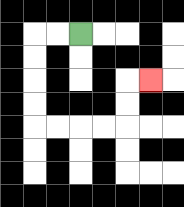{'start': '[3, 1]', 'end': '[6, 3]', 'path_directions': 'L,L,D,D,D,D,R,R,R,R,U,U,R', 'path_coordinates': '[[3, 1], [2, 1], [1, 1], [1, 2], [1, 3], [1, 4], [1, 5], [2, 5], [3, 5], [4, 5], [5, 5], [5, 4], [5, 3], [6, 3]]'}